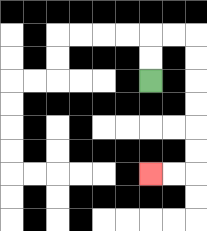{'start': '[6, 3]', 'end': '[6, 7]', 'path_directions': 'U,U,R,R,D,D,D,D,D,D,L,L', 'path_coordinates': '[[6, 3], [6, 2], [6, 1], [7, 1], [8, 1], [8, 2], [8, 3], [8, 4], [8, 5], [8, 6], [8, 7], [7, 7], [6, 7]]'}